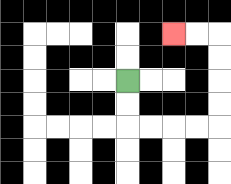{'start': '[5, 3]', 'end': '[7, 1]', 'path_directions': 'D,D,R,R,R,R,U,U,U,U,L,L', 'path_coordinates': '[[5, 3], [5, 4], [5, 5], [6, 5], [7, 5], [8, 5], [9, 5], [9, 4], [9, 3], [9, 2], [9, 1], [8, 1], [7, 1]]'}